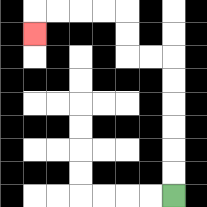{'start': '[7, 8]', 'end': '[1, 1]', 'path_directions': 'U,U,U,U,U,U,L,L,U,U,L,L,L,L,D', 'path_coordinates': '[[7, 8], [7, 7], [7, 6], [7, 5], [7, 4], [7, 3], [7, 2], [6, 2], [5, 2], [5, 1], [5, 0], [4, 0], [3, 0], [2, 0], [1, 0], [1, 1]]'}